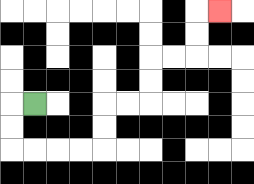{'start': '[1, 4]', 'end': '[9, 0]', 'path_directions': 'L,D,D,R,R,R,R,U,U,R,R,U,U,R,R,U,U,R', 'path_coordinates': '[[1, 4], [0, 4], [0, 5], [0, 6], [1, 6], [2, 6], [3, 6], [4, 6], [4, 5], [4, 4], [5, 4], [6, 4], [6, 3], [6, 2], [7, 2], [8, 2], [8, 1], [8, 0], [9, 0]]'}